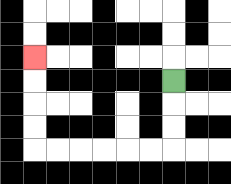{'start': '[7, 3]', 'end': '[1, 2]', 'path_directions': 'D,D,D,L,L,L,L,L,L,U,U,U,U', 'path_coordinates': '[[7, 3], [7, 4], [7, 5], [7, 6], [6, 6], [5, 6], [4, 6], [3, 6], [2, 6], [1, 6], [1, 5], [1, 4], [1, 3], [1, 2]]'}